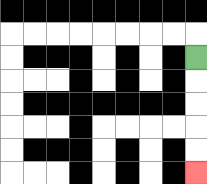{'start': '[8, 2]', 'end': '[8, 7]', 'path_directions': 'D,D,D,D,D', 'path_coordinates': '[[8, 2], [8, 3], [8, 4], [8, 5], [8, 6], [8, 7]]'}